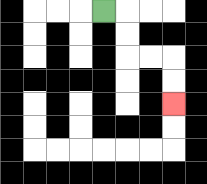{'start': '[4, 0]', 'end': '[7, 4]', 'path_directions': 'R,D,D,R,R,D,D', 'path_coordinates': '[[4, 0], [5, 0], [5, 1], [5, 2], [6, 2], [7, 2], [7, 3], [7, 4]]'}